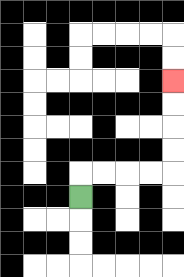{'start': '[3, 8]', 'end': '[7, 3]', 'path_directions': 'U,R,R,R,R,U,U,U,U', 'path_coordinates': '[[3, 8], [3, 7], [4, 7], [5, 7], [6, 7], [7, 7], [7, 6], [7, 5], [7, 4], [7, 3]]'}